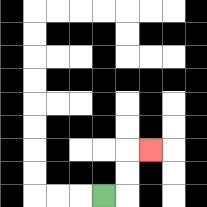{'start': '[4, 8]', 'end': '[6, 6]', 'path_directions': 'R,U,U,R', 'path_coordinates': '[[4, 8], [5, 8], [5, 7], [5, 6], [6, 6]]'}